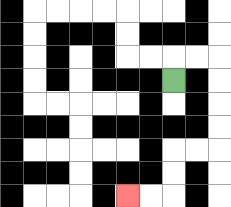{'start': '[7, 3]', 'end': '[5, 8]', 'path_directions': 'U,R,R,D,D,D,D,L,L,D,D,L,L', 'path_coordinates': '[[7, 3], [7, 2], [8, 2], [9, 2], [9, 3], [9, 4], [9, 5], [9, 6], [8, 6], [7, 6], [7, 7], [7, 8], [6, 8], [5, 8]]'}